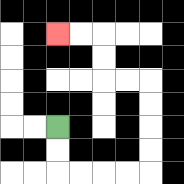{'start': '[2, 5]', 'end': '[2, 1]', 'path_directions': 'D,D,R,R,R,R,U,U,U,U,L,L,U,U,L,L', 'path_coordinates': '[[2, 5], [2, 6], [2, 7], [3, 7], [4, 7], [5, 7], [6, 7], [6, 6], [6, 5], [6, 4], [6, 3], [5, 3], [4, 3], [4, 2], [4, 1], [3, 1], [2, 1]]'}